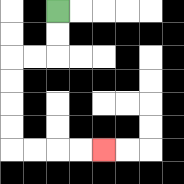{'start': '[2, 0]', 'end': '[4, 6]', 'path_directions': 'D,D,L,L,D,D,D,D,R,R,R,R', 'path_coordinates': '[[2, 0], [2, 1], [2, 2], [1, 2], [0, 2], [0, 3], [0, 4], [0, 5], [0, 6], [1, 6], [2, 6], [3, 6], [4, 6]]'}